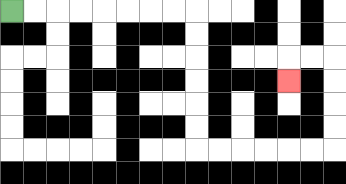{'start': '[0, 0]', 'end': '[12, 3]', 'path_directions': 'R,R,R,R,R,R,R,R,D,D,D,D,D,D,R,R,R,R,R,R,U,U,U,U,L,L,D', 'path_coordinates': '[[0, 0], [1, 0], [2, 0], [3, 0], [4, 0], [5, 0], [6, 0], [7, 0], [8, 0], [8, 1], [8, 2], [8, 3], [8, 4], [8, 5], [8, 6], [9, 6], [10, 6], [11, 6], [12, 6], [13, 6], [14, 6], [14, 5], [14, 4], [14, 3], [14, 2], [13, 2], [12, 2], [12, 3]]'}